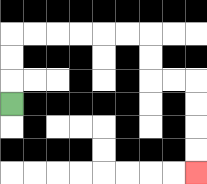{'start': '[0, 4]', 'end': '[8, 7]', 'path_directions': 'U,U,U,R,R,R,R,R,R,D,D,R,R,D,D,D,D', 'path_coordinates': '[[0, 4], [0, 3], [0, 2], [0, 1], [1, 1], [2, 1], [3, 1], [4, 1], [5, 1], [6, 1], [6, 2], [6, 3], [7, 3], [8, 3], [8, 4], [8, 5], [8, 6], [8, 7]]'}